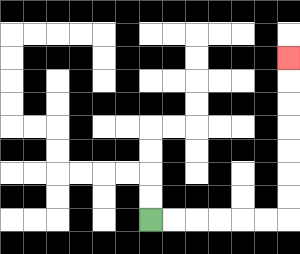{'start': '[6, 9]', 'end': '[12, 2]', 'path_directions': 'R,R,R,R,R,R,U,U,U,U,U,U,U', 'path_coordinates': '[[6, 9], [7, 9], [8, 9], [9, 9], [10, 9], [11, 9], [12, 9], [12, 8], [12, 7], [12, 6], [12, 5], [12, 4], [12, 3], [12, 2]]'}